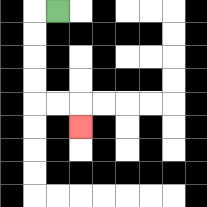{'start': '[2, 0]', 'end': '[3, 5]', 'path_directions': 'L,D,D,D,D,R,R,D', 'path_coordinates': '[[2, 0], [1, 0], [1, 1], [1, 2], [1, 3], [1, 4], [2, 4], [3, 4], [3, 5]]'}